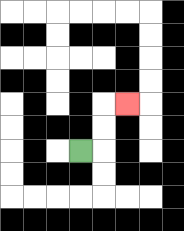{'start': '[3, 6]', 'end': '[5, 4]', 'path_directions': 'R,U,U,R', 'path_coordinates': '[[3, 6], [4, 6], [4, 5], [4, 4], [5, 4]]'}